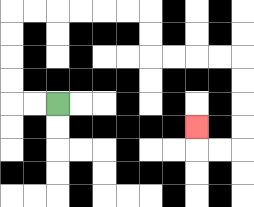{'start': '[2, 4]', 'end': '[8, 5]', 'path_directions': 'L,L,U,U,U,U,R,R,R,R,R,R,D,D,R,R,R,R,D,D,D,D,L,L,U', 'path_coordinates': '[[2, 4], [1, 4], [0, 4], [0, 3], [0, 2], [0, 1], [0, 0], [1, 0], [2, 0], [3, 0], [4, 0], [5, 0], [6, 0], [6, 1], [6, 2], [7, 2], [8, 2], [9, 2], [10, 2], [10, 3], [10, 4], [10, 5], [10, 6], [9, 6], [8, 6], [8, 5]]'}